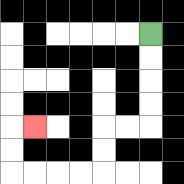{'start': '[6, 1]', 'end': '[1, 5]', 'path_directions': 'D,D,D,D,L,L,D,D,L,L,L,L,U,U,R', 'path_coordinates': '[[6, 1], [6, 2], [6, 3], [6, 4], [6, 5], [5, 5], [4, 5], [4, 6], [4, 7], [3, 7], [2, 7], [1, 7], [0, 7], [0, 6], [0, 5], [1, 5]]'}